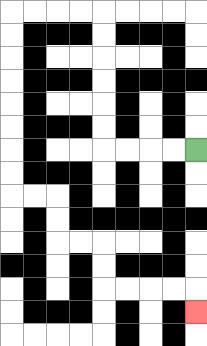{'start': '[8, 6]', 'end': '[8, 13]', 'path_directions': 'L,L,L,L,U,U,U,U,U,U,L,L,L,L,D,D,D,D,D,D,D,D,R,R,D,D,R,R,D,D,R,R,R,R,D', 'path_coordinates': '[[8, 6], [7, 6], [6, 6], [5, 6], [4, 6], [4, 5], [4, 4], [4, 3], [4, 2], [4, 1], [4, 0], [3, 0], [2, 0], [1, 0], [0, 0], [0, 1], [0, 2], [0, 3], [0, 4], [0, 5], [0, 6], [0, 7], [0, 8], [1, 8], [2, 8], [2, 9], [2, 10], [3, 10], [4, 10], [4, 11], [4, 12], [5, 12], [6, 12], [7, 12], [8, 12], [8, 13]]'}